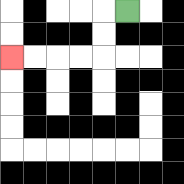{'start': '[5, 0]', 'end': '[0, 2]', 'path_directions': 'L,D,D,L,L,L,L', 'path_coordinates': '[[5, 0], [4, 0], [4, 1], [4, 2], [3, 2], [2, 2], [1, 2], [0, 2]]'}